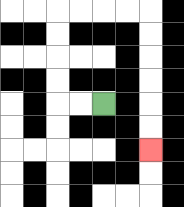{'start': '[4, 4]', 'end': '[6, 6]', 'path_directions': 'L,L,U,U,U,U,R,R,R,R,D,D,D,D,D,D', 'path_coordinates': '[[4, 4], [3, 4], [2, 4], [2, 3], [2, 2], [2, 1], [2, 0], [3, 0], [4, 0], [5, 0], [6, 0], [6, 1], [6, 2], [6, 3], [6, 4], [6, 5], [6, 6]]'}